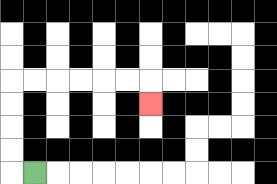{'start': '[1, 7]', 'end': '[6, 4]', 'path_directions': 'L,U,U,U,U,R,R,R,R,R,R,D', 'path_coordinates': '[[1, 7], [0, 7], [0, 6], [0, 5], [0, 4], [0, 3], [1, 3], [2, 3], [3, 3], [4, 3], [5, 3], [6, 3], [6, 4]]'}